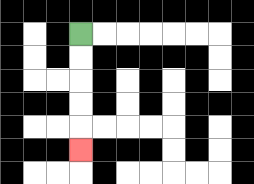{'start': '[3, 1]', 'end': '[3, 6]', 'path_directions': 'D,D,D,D,D', 'path_coordinates': '[[3, 1], [3, 2], [3, 3], [3, 4], [3, 5], [3, 6]]'}